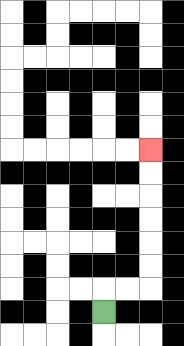{'start': '[4, 13]', 'end': '[6, 6]', 'path_directions': 'U,R,R,U,U,U,U,U,U', 'path_coordinates': '[[4, 13], [4, 12], [5, 12], [6, 12], [6, 11], [6, 10], [6, 9], [6, 8], [6, 7], [6, 6]]'}